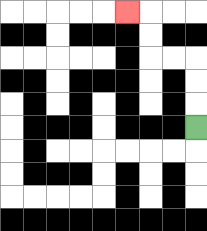{'start': '[8, 5]', 'end': '[5, 0]', 'path_directions': 'U,U,U,L,L,U,U,L', 'path_coordinates': '[[8, 5], [8, 4], [8, 3], [8, 2], [7, 2], [6, 2], [6, 1], [6, 0], [5, 0]]'}